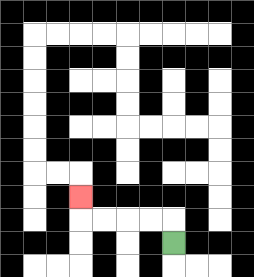{'start': '[7, 10]', 'end': '[3, 8]', 'path_directions': 'U,L,L,L,L,U', 'path_coordinates': '[[7, 10], [7, 9], [6, 9], [5, 9], [4, 9], [3, 9], [3, 8]]'}